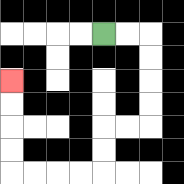{'start': '[4, 1]', 'end': '[0, 3]', 'path_directions': 'R,R,D,D,D,D,L,L,D,D,L,L,L,L,U,U,U,U', 'path_coordinates': '[[4, 1], [5, 1], [6, 1], [6, 2], [6, 3], [6, 4], [6, 5], [5, 5], [4, 5], [4, 6], [4, 7], [3, 7], [2, 7], [1, 7], [0, 7], [0, 6], [0, 5], [0, 4], [0, 3]]'}